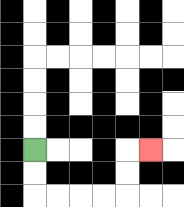{'start': '[1, 6]', 'end': '[6, 6]', 'path_directions': 'D,D,R,R,R,R,U,U,R', 'path_coordinates': '[[1, 6], [1, 7], [1, 8], [2, 8], [3, 8], [4, 8], [5, 8], [5, 7], [5, 6], [6, 6]]'}